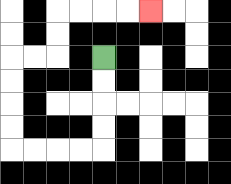{'start': '[4, 2]', 'end': '[6, 0]', 'path_directions': 'D,D,D,D,L,L,L,L,U,U,U,U,R,R,U,U,R,R,R,R', 'path_coordinates': '[[4, 2], [4, 3], [4, 4], [4, 5], [4, 6], [3, 6], [2, 6], [1, 6], [0, 6], [0, 5], [0, 4], [0, 3], [0, 2], [1, 2], [2, 2], [2, 1], [2, 0], [3, 0], [4, 0], [5, 0], [6, 0]]'}